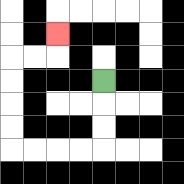{'start': '[4, 3]', 'end': '[2, 1]', 'path_directions': 'D,D,D,L,L,L,L,U,U,U,U,R,R,U', 'path_coordinates': '[[4, 3], [4, 4], [4, 5], [4, 6], [3, 6], [2, 6], [1, 6], [0, 6], [0, 5], [0, 4], [0, 3], [0, 2], [1, 2], [2, 2], [2, 1]]'}